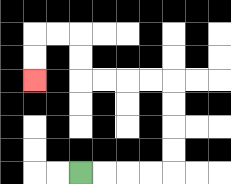{'start': '[3, 7]', 'end': '[1, 3]', 'path_directions': 'R,R,R,R,U,U,U,U,L,L,L,L,U,U,L,L,D,D', 'path_coordinates': '[[3, 7], [4, 7], [5, 7], [6, 7], [7, 7], [7, 6], [7, 5], [7, 4], [7, 3], [6, 3], [5, 3], [4, 3], [3, 3], [3, 2], [3, 1], [2, 1], [1, 1], [1, 2], [1, 3]]'}